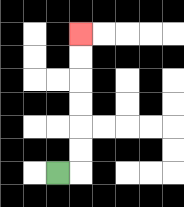{'start': '[2, 7]', 'end': '[3, 1]', 'path_directions': 'R,U,U,U,U,U,U', 'path_coordinates': '[[2, 7], [3, 7], [3, 6], [3, 5], [3, 4], [3, 3], [3, 2], [3, 1]]'}